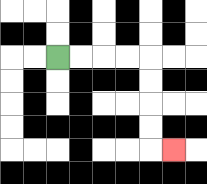{'start': '[2, 2]', 'end': '[7, 6]', 'path_directions': 'R,R,R,R,D,D,D,D,R', 'path_coordinates': '[[2, 2], [3, 2], [4, 2], [5, 2], [6, 2], [6, 3], [6, 4], [6, 5], [6, 6], [7, 6]]'}